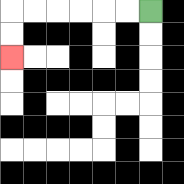{'start': '[6, 0]', 'end': '[0, 2]', 'path_directions': 'L,L,L,L,L,L,D,D', 'path_coordinates': '[[6, 0], [5, 0], [4, 0], [3, 0], [2, 0], [1, 0], [0, 0], [0, 1], [0, 2]]'}